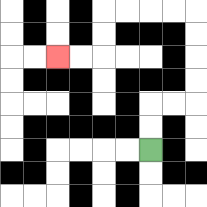{'start': '[6, 6]', 'end': '[2, 2]', 'path_directions': 'U,U,R,R,U,U,U,U,L,L,L,L,D,D,L,L', 'path_coordinates': '[[6, 6], [6, 5], [6, 4], [7, 4], [8, 4], [8, 3], [8, 2], [8, 1], [8, 0], [7, 0], [6, 0], [5, 0], [4, 0], [4, 1], [4, 2], [3, 2], [2, 2]]'}